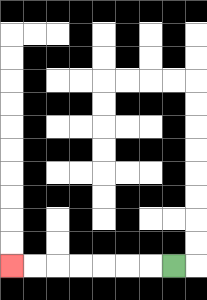{'start': '[7, 11]', 'end': '[0, 11]', 'path_directions': 'L,L,L,L,L,L,L', 'path_coordinates': '[[7, 11], [6, 11], [5, 11], [4, 11], [3, 11], [2, 11], [1, 11], [0, 11]]'}